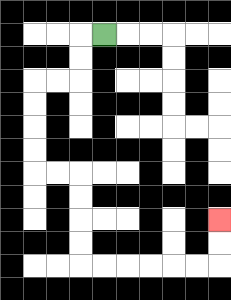{'start': '[4, 1]', 'end': '[9, 9]', 'path_directions': 'L,D,D,L,L,D,D,D,D,R,R,D,D,D,D,R,R,R,R,R,R,U,U', 'path_coordinates': '[[4, 1], [3, 1], [3, 2], [3, 3], [2, 3], [1, 3], [1, 4], [1, 5], [1, 6], [1, 7], [2, 7], [3, 7], [3, 8], [3, 9], [3, 10], [3, 11], [4, 11], [5, 11], [6, 11], [7, 11], [8, 11], [9, 11], [9, 10], [9, 9]]'}